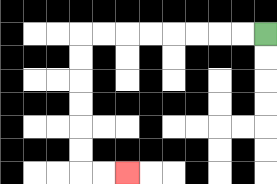{'start': '[11, 1]', 'end': '[5, 7]', 'path_directions': 'L,L,L,L,L,L,L,L,D,D,D,D,D,D,R,R', 'path_coordinates': '[[11, 1], [10, 1], [9, 1], [8, 1], [7, 1], [6, 1], [5, 1], [4, 1], [3, 1], [3, 2], [3, 3], [3, 4], [3, 5], [3, 6], [3, 7], [4, 7], [5, 7]]'}